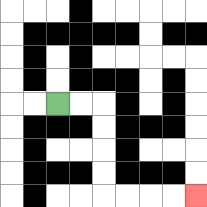{'start': '[2, 4]', 'end': '[8, 8]', 'path_directions': 'R,R,D,D,D,D,R,R,R,R', 'path_coordinates': '[[2, 4], [3, 4], [4, 4], [4, 5], [4, 6], [4, 7], [4, 8], [5, 8], [6, 8], [7, 8], [8, 8]]'}